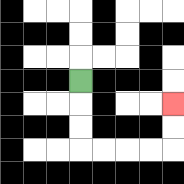{'start': '[3, 3]', 'end': '[7, 4]', 'path_directions': 'D,D,D,R,R,R,R,U,U', 'path_coordinates': '[[3, 3], [3, 4], [3, 5], [3, 6], [4, 6], [5, 6], [6, 6], [7, 6], [7, 5], [7, 4]]'}